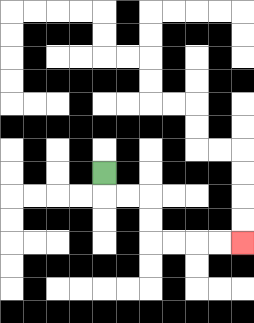{'start': '[4, 7]', 'end': '[10, 10]', 'path_directions': 'D,R,R,D,D,R,R,R,R', 'path_coordinates': '[[4, 7], [4, 8], [5, 8], [6, 8], [6, 9], [6, 10], [7, 10], [8, 10], [9, 10], [10, 10]]'}